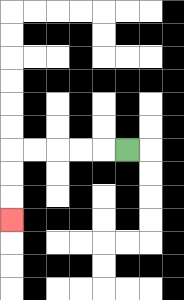{'start': '[5, 6]', 'end': '[0, 9]', 'path_directions': 'L,L,L,L,L,D,D,D', 'path_coordinates': '[[5, 6], [4, 6], [3, 6], [2, 6], [1, 6], [0, 6], [0, 7], [0, 8], [0, 9]]'}